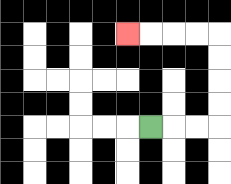{'start': '[6, 5]', 'end': '[5, 1]', 'path_directions': 'R,R,R,U,U,U,U,L,L,L,L', 'path_coordinates': '[[6, 5], [7, 5], [8, 5], [9, 5], [9, 4], [9, 3], [9, 2], [9, 1], [8, 1], [7, 1], [6, 1], [5, 1]]'}